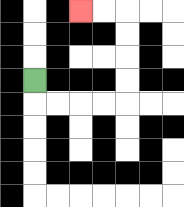{'start': '[1, 3]', 'end': '[3, 0]', 'path_directions': 'D,R,R,R,R,U,U,U,U,L,L', 'path_coordinates': '[[1, 3], [1, 4], [2, 4], [3, 4], [4, 4], [5, 4], [5, 3], [5, 2], [5, 1], [5, 0], [4, 0], [3, 0]]'}